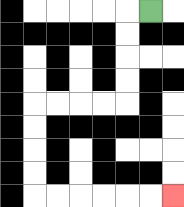{'start': '[6, 0]', 'end': '[7, 8]', 'path_directions': 'L,D,D,D,D,L,L,L,L,D,D,D,D,R,R,R,R,R,R', 'path_coordinates': '[[6, 0], [5, 0], [5, 1], [5, 2], [5, 3], [5, 4], [4, 4], [3, 4], [2, 4], [1, 4], [1, 5], [1, 6], [1, 7], [1, 8], [2, 8], [3, 8], [4, 8], [5, 8], [6, 8], [7, 8]]'}